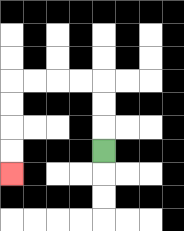{'start': '[4, 6]', 'end': '[0, 7]', 'path_directions': 'U,U,U,L,L,L,L,D,D,D,D', 'path_coordinates': '[[4, 6], [4, 5], [4, 4], [4, 3], [3, 3], [2, 3], [1, 3], [0, 3], [0, 4], [0, 5], [0, 6], [0, 7]]'}